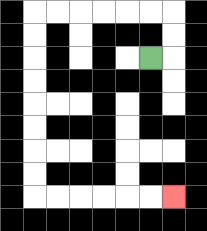{'start': '[6, 2]', 'end': '[7, 8]', 'path_directions': 'R,U,U,L,L,L,L,L,L,D,D,D,D,D,D,D,D,R,R,R,R,R,R', 'path_coordinates': '[[6, 2], [7, 2], [7, 1], [7, 0], [6, 0], [5, 0], [4, 0], [3, 0], [2, 0], [1, 0], [1, 1], [1, 2], [1, 3], [1, 4], [1, 5], [1, 6], [1, 7], [1, 8], [2, 8], [3, 8], [4, 8], [5, 8], [6, 8], [7, 8]]'}